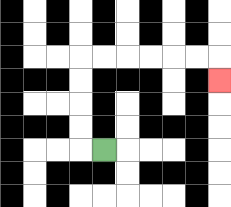{'start': '[4, 6]', 'end': '[9, 3]', 'path_directions': 'L,U,U,U,U,R,R,R,R,R,R,D', 'path_coordinates': '[[4, 6], [3, 6], [3, 5], [3, 4], [3, 3], [3, 2], [4, 2], [5, 2], [6, 2], [7, 2], [8, 2], [9, 2], [9, 3]]'}